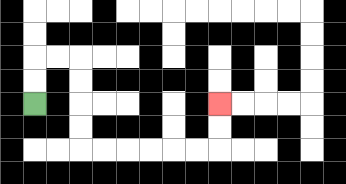{'start': '[1, 4]', 'end': '[9, 4]', 'path_directions': 'U,U,R,R,D,D,D,D,R,R,R,R,R,R,U,U', 'path_coordinates': '[[1, 4], [1, 3], [1, 2], [2, 2], [3, 2], [3, 3], [3, 4], [3, 5], [3, 6], [4, 6], [5, 6], [6, 6], [7, 6], [8, 6], [9, 6], [9, 5], [9, 4]]'}